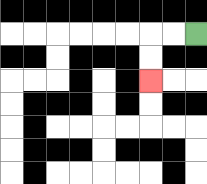{'start': '[8, 1]', 'end': '[6, 3]', 'path_directions': 'L,L,D,D', 'path_coordinates': '[[8, 1], [7, 1], [6, 1], [6, 2], [6, 3]]'}